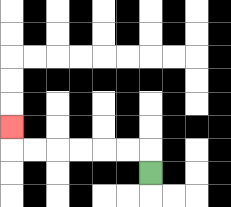{'start': '[6, 7]', 'end': '[0, 5]', 'path_directions': 'U,L,L,L,L,L,L,U', 'path_coordinates': '[[6, 7], [6, 6], [5, 6], [4, 6], [3, 6], [2, 6], [1, 6], [0, 6], [0, 5]]'}